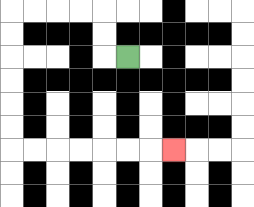{'start': '[5, 2]', 'end': '[7, 6]', 'path_directions': 'L,U,U,L,L,L,L,D,D,D,D,D,D,R,R,R,R,R,R,R', 'path_coordinates': '[[5, 2], [4, 2], [4, 1], [4, 0], [3, 0], [2, 0], [1, 0], [0, 0], [0, 1], [0, 2], [0, 3], [0, 4], [0, 5], [0, 6], [1, 6], [2, 6], [3, 6], [4, 6], [5, 6], [6, 6], [7, 6]]'}